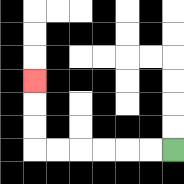{'start': '[7, 6]', 'end': '[1, 3]', 'path_directions': 'L,L,L,L,L,L,U,U,U', 'path_coordinates': '[[7, 6], [6, 6], [5, 6], [4, 6], [3, 6], [2, 6], [1, 6], [1, 5], [1, 4], [1, 3]]'}